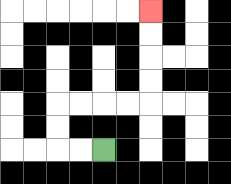{'start': '[4, 6]', 'end': '[6, 0]', 'path_directions': 'L,L,U,U,R,R,R,R,U,U,U,U', 'path_coordinates': '[[4, 6], [3, 6], [2, 6], [2, 5], [2, 4], [3, 4], [4, 4], [5, 4], [6, 4], [6, 3], [6, 2], [6, 1], [6, 0]]'}